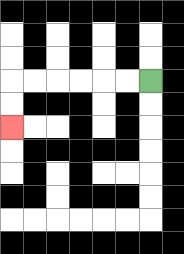{'start': '[6, 3]', 'end': '[0, 5]', 'path_directions': 'L,L,L,L,L,L,D,D', 'path_coordinates': '[[6, 3], [5, 3], [4, 3], [3, 3], [2, 3], [1, 3], [0, 3], [0, 4], [0, 5]]'}